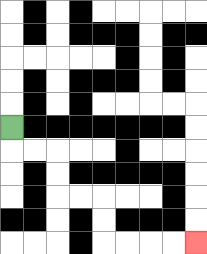{'start': '[0, 5]', 'end': '[8, 10]', 'path_directions': 'D,R,R,D,D,R,R,D,D,R,R,R,R', 'path_coordinates': '[[0, 5], [0, 6], [1, 6], [2, 6], [2, 7], [2, 8], [3, 8], [4, 8], [4, 9], [4, 10], [5, 10], [6, 10], [7, 10], [8, 10]]'}